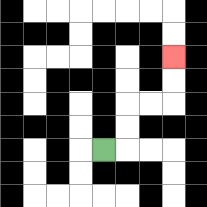{'start': '[4, 6]', 'end': '[7, 2]', 'path_directions': 'R,U,U,R,R,U,U', 'path_coordinates': '[[4, 6], [5, 6], [5, 5], [5, 4], [6, 4], [7, 4], [7, 3], [7, 2]]'}